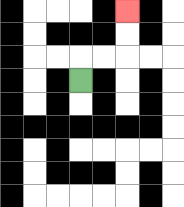{'start': '[3, 3]', 'end': '[5, 0]', 'path_directions': 'U,R,R,U,U', 'path_coordinates': '[[3, 3], [3, 2], [4, 2], [5, 2], [5, 1], [5, 0]]'}